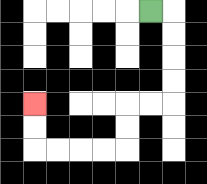{'start': '[6, 0]', 'end': '[1, 4]', 'path_directions': 'R,D,D,D,D,L,L,D,D,L,L,L,L,U,U', 'path_coordinates': '[[6, 0], [7, 0], [7, 1], [7, 2], [7, 3], [7, 4], [6, 4], [5, 4], [5, 5], [5, 6], [4, 6], [3, 6], [2, 6], [1, 6], [1, 5], [1, 4]]'}